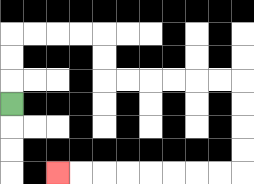{'start': '[0, 4]', 'end': '[2, 7]', 'path_directions': 'U,U,U,R,R,R,R,D,D,R,R,R,R,R,R,D,D,D,D,L,L,L,L,L,L,L,L', 'path_coordinates': '[[0, 4], [0, 3], [0, 2], [0, 1], [1, 1], [2, 1], [3, 1], [4, 1], [4, 2], [4, 3], [5, 3], [6, 3], [7, 3], [8, 3], [9, 3], [10, 3], [10, 4], [10, 5], [10, 6], [10, 7], [9, 7], [8, 7], [7, 7], [6, 7], [5, 7], [4, 7], [3, 7], [2, 7]]'}